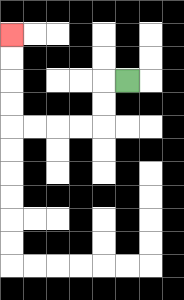{'start': '[5, 3]', 'end': '[0, 1]', 'path_directions': 'L,D,D,L,L,L,L,U,U,U,U', 'path_coordinates': '[[5, 3], [4, 3], [4, 4], [4, 5], [3, 5], [2, 5], [1, 5], [0, 5], [0, 4], [0, 3], [0, 2], [0, 1]]'}